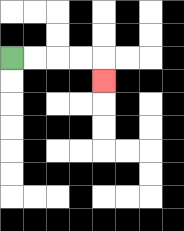{'start': '[0, 2]', 'end': '[4, 3]', 'path_directions': 'R,R,R,R,D', 'path_coordinates': '[[0, 2], [1, 2], [2, 2], [3, 2], [4, 2], [4, 3]]'}